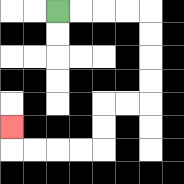{'start': '[2, 0]', 'end': '[0, 5]', 'path_directions': 'R,R,R,R,D,D,D,D,L,L,D,D,L,L,L,L,U', 'path_coordinates': '[[2, 0], [3, 0], [4, 0], [5, 0], [6, 0], [6, 1], [6, 2], [6, 3], [6, 4], [5, 4], [4, 4], [4, 5], [4, 6], [3, 6], [2, 6], [1, 6], [0, 6], [0, 5]]'}